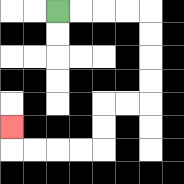{'start': '[2, 0]', 'end': '[0, 5]', 'path_directions': 'R,R,R,R,D,D,D,D,L,L,D,D,L,L,L,L,U', 'path_coordinates': '[[2, 0], [3, 0], [4, 0], [5, 0], [6, 0], [6, 1], [6, 2], [6, 3], [6, 4], [5, 4], [4, 4], [4, 5], [4, 6], [3, 6], [2, 6], [1, 6], [0, 6], [0, 5]]'}